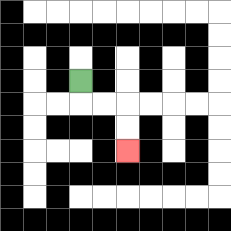{'start': '[3, 3]', 'end': '[5, 6]', 'path_directions': 'D,R,R,D,D', 'path_coordinates': '[[3, 3], [3, 4], [4, 4], [5, 4], [5, 5], [5, 6]]'}